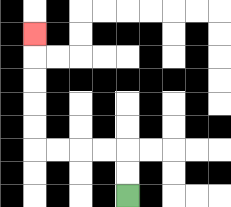{'start': '[5, 8]', 'end': '[1, 1]', 'path_directions': 'U,U,L,L,L,L,U,U,U,U,U', 'path_coordinates': '[[5, 8], [5, 7], [5, 6], [4, 6], [3, 6], [2, 6], [1, 6], [1, 5], [1, 4], [1, 3], [1, 2], [1, 1]]'}